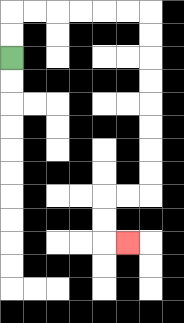{'start': '[0, 2]', 'end': '[5, 10]', 'path_directions': 'U,U,R,R,R,R,R,R,D,D,D,D,D,D,D,D,L,L,D,D,R', 'path_coordinates': '[[0, 2], [0, 1], [0, 0], [1, 0], [2, 0], [3, 0], [4, 0], [5, 0], [6, 0], [6, 1], [6, 2], [6, 3], [6, 4], [6, 5], [6, 6], [6, 7], [6, 8], [5, 8], [4, 8], [4, 9], [4, 10], [5, 10]]'}